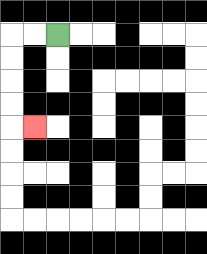{'start': '[2, 1]', 'end': '[1, 5]', 'path_directions': 'L,L,D,D,D,D,R', 'path_coordinates': '[[2, 1], [1, 1], [0, 1], [0, 2], [0, 3], [0, 4], [0, 5], [1, 5]]'}